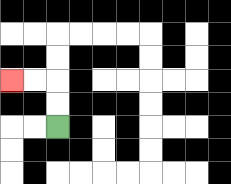{'start': '[2, 5]', 'end': '[0, 3]', 'path_directions': 'U,U,L,L', 'path_coordinates': '[[2, 5], [2, 4], [2, 3], [1, 3], [0, 3]]'}